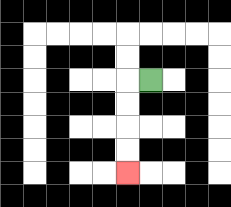{'start': '[6, 3]', 'end': '[5, 7]', 'path_directions': 'L,D,D,D,D', 'path_coordinates': '[[6, 3], [5, 3], [5, 4], [5, 5], [5, 6], [5, 7]]'}